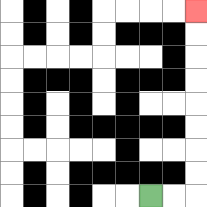{'start': '[6, 8]', 'end': '[8, 0]', 'path_directions': 'R,R,U,U,U,U,U,U,U,U', 'path_coordinates': '[[6, 8], [7, 8], [8, 8], [8, 7], [8, 6], [8, 5], [8, 4], [8, 3], [8, 2], [8, 1], [8, 0]]'}